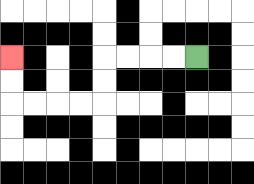{'start': '[8, 2]', 'end': '[0, 2]', 'path_directions': 'L,L,L,L,D,D,L,L,L,L,U,U', 'path_coordinates': '[[8, 2], [7, 2], [6, 2], [5, 2], [4, 2], [4, 3], [4, 4], [3, 4], [2, 4], [1, 4], [0, 4], [0, 3], [0, 2]]'}